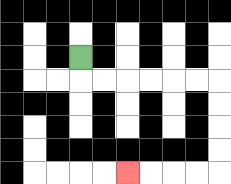{'start': '[3, 2]', 'end': '[5, 7]', 'path_directions': 'D,R,R,R,R,R,R,D,D,D,D,L,L,L,L', 'path_coordinates': '[[3, 2], [3, 3], [4, 3], [5, 3], [6, 3], [7, 3], [8, 3], [9, 3], [9, 4], [9, 5], [9, 6], [9, 7], [8, 7], [7, 7], [6, 7], [5, 7]]'}